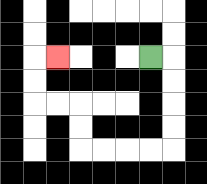{'start': '[6, 2]', 'end': '[2, 2]', 'path_directions': 'R,D,D,D,D,L,L,L,L,U,U,L,L,U,U,R', 'path_coordinates': '[[6, 2], [7, 2], [7, 3], [7, 4], [7, 5], [7, 6], [6, 6], [5, 6], [4, 6], [3, 6], [3, 5], [3, 4], [2, 4], [1, 4], [1, 3], [1, 2], [2, 2]]'}